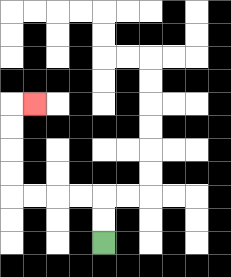{'start': '[4, 10]', 'end': '[1, 4]', 'path_directions': 'U,U,L,L,L,L,U,U,U,U,R', 'path_coordinates': '[[4, 10], [4, 9], [4, 8], [3, 8], [2, 8], [1, 8], [0, 8], [0, 7], [0, 6], [0, 5], [0, 4], [1, 4]]'}